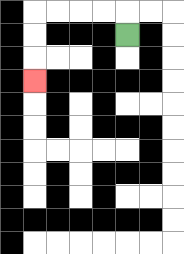{'start': '[5, 1]', 'end': '[1, 3]', 'path_directions': 'U,L,L,L,L,D,D,D', 'path_coordinates': '[[5, 1], [5, 0], [4, 0], [3, 0], [2, 0], [1, 0], [1, 1], [1, 2], [1, 3]]'}